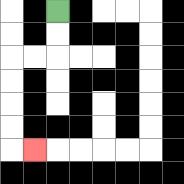{'start': '[2, 0]', 'end': '[1, 6]', 'path_directions': 'D,D,L,L,D,D,D,D,R', 'path_coordinates': '[[2, 0], [2, 1], [2, 2], [1, 2], [0, 2], [0, 3], [0, 4], [0, 5], [0, 6], [1, 6]]'}